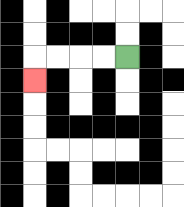{'start': '[5, 2]', 'end': '[1, 3]', 'path_directions': 'L,L,L,L,D', 'path_coordinates': '[[5, 2], [4, 2], [3, 2], [2, 2], [1, 2], [1, 3]]'}